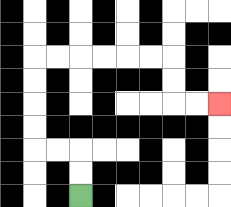{'start': '[3, 8]', 'end': '[9, 4]', 'path_directions': 'U,U,L,L,U,U,U,U,R,R,R,R,R,R,D,D,R,R', 'path_coordinates': '[[3, 8], [3, 7], [3, 6], [2, 6], [1, 6], [1, 5], [1, 4], [1, 3], [1, 2], [2, 2], [3, 2], [4, 2], [5, 2], [6, 2], [7, 2], [7, 3], [7, 4], [8, 4], [9, 4]]'}